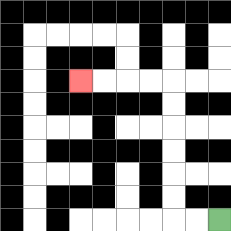{'start': '[9, 9]', 'end': '[3, 3]', 'path_directions': 'L,L,U,U,U,U,U,U,L,L,L,L', 'path_coordinates': '[[9, 9], [8, 9], [7, 9], [7, 8], [7, 7], [7, 6], [7, 5], [7, 4], [7, 3], [6, 3], [5, 3], [4, 3], [3, 3]]'}